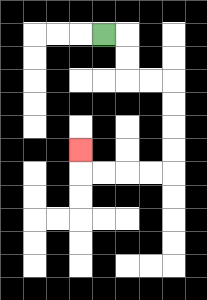{'start': '[4, 1]', 'end': '[3, 6]', 'path_directions': 'R,D,D,R,R,D,D,D,D,L,L,L,L,U', 'path_coordinates': '[[4, 1], [5, 1], [5, 2], [5, 3], [6, 3], [7, 3], [7, 4], [7, 5], [7, 6], [7, 7], [6, 7], [5, 7], [4, 7], [3, 7], [3, 6]]'}